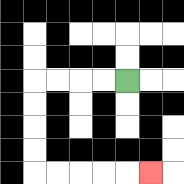{'start': '[5, 3]', 'end': '[6, 7]', 'path_directions': 'L,L,L,L,D,D,D,D,R,R,R,R,R', 'path_coordinates': '[[5, 3], [4, 3], [3, 3], [2, 3], [1, 3], [1, 4], [1, 5], [1, 6], [1, 7], [2, 7], [3, 7], [4, 7], [5, 7], [6, 7]]'}